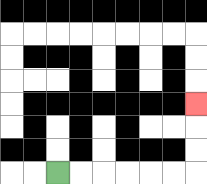{'start': '[2, 7]', 'end': '[8, 4]', 'path_directions': 'R,R,R,R,R,R,U,U,U', 'path_coordinates': '[[2, 7], [3, 7], [4, 7], [5, 7], [6, 7], [7, 7], [8, 7], [8, 6], [8, 5], [8, 4]]'}